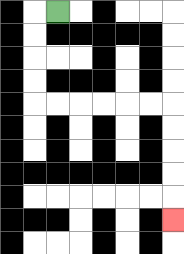{'start': '[2, 0]', 'end': '[7, 9]', 'path_directions': 'L,D,D,D,D,R,R,R,R,R,R,D,D,D,D,D', 'path_coordinates': '[[2, 0], [1, 0], [1, 1], [1, 2], [1, 3], [1, 4], [2, 4], [3, 4], [4, 4], [5, 4], [6, 4], [7, 4], [7, 5], [7, 6], [7, 7], [7, 8], [7, 9]]'}